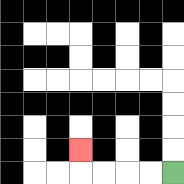{'start': '[7, 7]', 'end': '[3, 6]', 'path_directions': 'L,L,L,L,U', 'path_coordinates': '[[7, 7], [6, 7], [5, 7], [4, 7], [3, 7], [3, 6]]'}